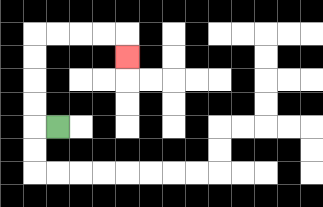{'start': '[2, 5]', 'end': '[5, 2]', 'path_directions': 'L,U,U,U,U,R,R,R,R,D', 'path_coordinates': '[[2, 5], [1, 5], [1, 4], [1, 3], [1, 2], [1, 1], [2, 1], [3, 1], [4, 1], [5, 1], [5, 2]]'}